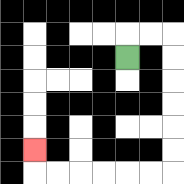{'start': '[5, 2]', 'end': '[1, 6]', 'path_directions': 'U,R,R,D,D,D,D,D,D,L,L,L,L,L,L,U', 'path_coordinates': '[[5, 2], [5, 1], [6, 1], [7, 1], [7, 2], [7, 3], [7, 4], [7, 5], [7, 6], [7, 7], [6, 7], [5, 7], [4, 7], [3, 7], [2, 7], [1, 7], [1, 6]]'}